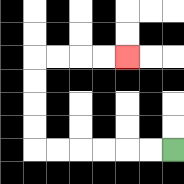{'start': '[7, 6]', 'end': '[5, 2]', 'path_directions': 'L,L,L,L,L,L,U,U,U,U,R,R,R,R', 'path_coordinates': '[[7, 6], [6, 6], [5, 6], [4, 6], [3, 6], [2, 6], [1, 6], [1, 5], [1, 4], [1, 3], [1, 2], [2, 2], [3, 2], [4, 2], [5, 2]]'}